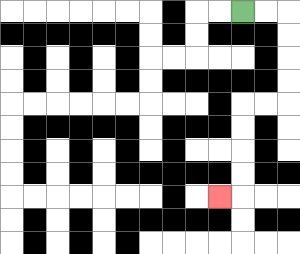{'start': '[10, 0]', 'end': '[9, 8]', 'path_directions': 'R,R,D,D,D,D,L,L,D,D,D,D,L', 'path_coordinates': '[[10, 0], [11, 0], [12, 0], [12, 1], [12, 2], [12, 3], [12, 4], [11, 4], [10, 4], [10, 5], [10, 6], [10, 7], [10, 8], [9, 8]]'}